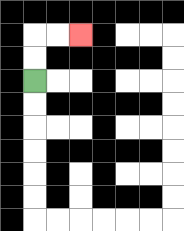{'start': '[1, 3]', 'end': '[3, 1]', 'path_directions': 'U,U,R,R', 'path_coordinates': '[[1, 3], [1, 2], [1, 1], [2, 1], [3, 1]]'}